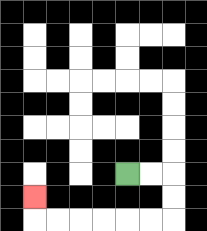{'start': '[5, 7]', 'end': '[1, 8]', 'path_directions': 'R,R,D,D,L,L,L,L,L,L,U', 'path_coordinates': '[[5, 7], [6, 7], [7, 7], [7, 8], [7, 9], [6, 9], [5, 9], [4, 9], [3, 9], [2, 9], [1, 9], [1, 8]]'}